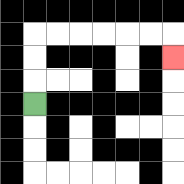{'start': '[1, 4]', 'end': '[7, 2]', 'path_directions': 'U,U,U,R,R,R,R,R,R,D', 'path_coordinates': '[[1, 4], [1, 3], [1, 2], [1, 1], [2, 1], [3, 1], [4, 1], [5, 1], [6, 1], [7, 1], [7, 2]]'}